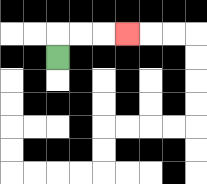{'start': '[2, 2]', 'end': '[5, 1]', 'path_directions': 'U,R,R,R', 'path_coordinates': '[[2, 2], [2, 1], [3, 1], [4, 1], [5, 1]]'}